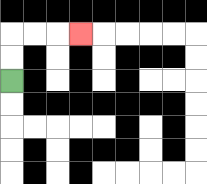{'start': '[0, 3]', 'end': '[3, 1]', 'path_directions': 'U,U,R,R,R', 'path_coordinates': '[[0, 3], [0, 2], [0, 1], [1, 1], [2, 1], [3, 1]]'}